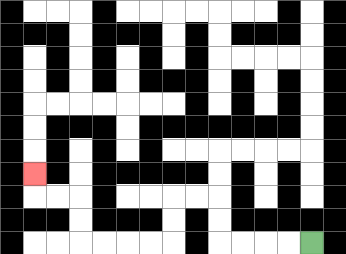{'start': '[13, 10]', 'end': '[1, 7]', 'path_directions': 'L,L,L,L,U,U,L,L,D,D,L,L,L,L,U,U,L,L,U', 'path_coordinates': '[[13, 10], [12, 10], [11, 10], [10, 10], [9, 10], [9, 9], [9, 8], [8, 8], [7, 8], [7, 9], [7, 10], [6, 10], [5, 10], [4, 10], [3, 10], [3, 9], [3, 8], [2, 8], [1, 8], [1, 7]]'}